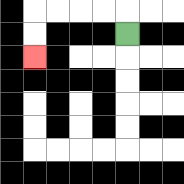{'start': '[5, 1]', 'end': '[1, 2]', 'path_directions': 'U,L,L,L,L,D,D', 'path_coordinates': '[[5, 1], [5, 0], [4, 0], [3, 0], [2, 0], [1, 0], [1, 1], [1, 2]]'}